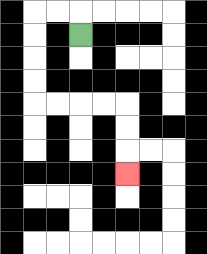{'start': '[3, 1]', 'end': '[5, 7]', 'path_directions': 'U,L,L,D,D,D,D,R,R,R,R,D,D,D', 'path_coordinates': '[[3, 1], [3, 0], [2, 0], [1, 0], [1, 1], [1, 2], [1, 3], [1, 4], [2, 4], [3, 4], [4, 4], [5, 4], [5, 5], [5, 6], [5, 7]]'}